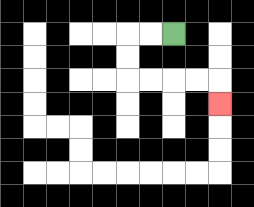{'start': '[7, 1]', 'end': '[9, 4]', 'path_directions': 'L,L,D,D,R,R,R,R,D', 'path_coordinates': '[[7, 1], [6, 1], [5, 1], [5, 2], [5, 3], [6, 3], [7, 3], [8, 3], [9, 3], [9, 4]]'}